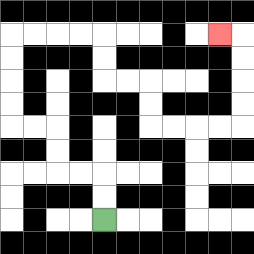{'start': '[4, 9]', 'end': '[9, 1]', 'path_directions': 'U,U,L,L,U,U,L,L,U,U,U,U,R,R,R,R,D,D,R,R,D,D,R,R,R,R,U,U,U,U,L', 'path_coordinates': '[[4, 9], [4, 8], [4, 7], [3, 7], [2, 7], [2, 6], [2, 5], [1, 5], [0, 5], [0, 4], [0, 3], [0, 2], [0, 1], [1, 1], [2, 1], [3, 1], [4, 1], [4, 2], [4, 3], [5, 3], [6, 3], [6, 4], [6, 5], [7, 5], [8, 5], [9, 5], [10, 5], [10, 4], [10, 3], [10, 2], [10, 1], [9, 1]]'}